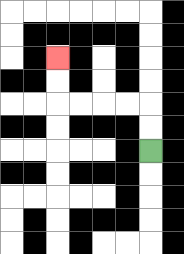{'start': '[6, 6]', 'end': '[2, 2]', 'path_directions': 'U,U,L,L,L,L,U,U', 'path_coordinates': '[[6, 6], [6, 5], [6, 4], [5, 4], [4, 4], [3, 4], [2, 4], [2, 3], [2, 2]]'}